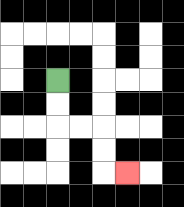{'start': '[2, 3]', 'end': '[5, 7]', 'path_directions': 'D,D,R,R,D,D,R', 'path_coordinates': '[[2, 3], [2, 4], [2, 5], [3, 5], [4, 5], [4, 6], [4, 7], [5, 7]]'}